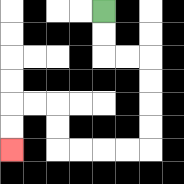{'start': '[4, 0]', 'end': '[0, 6]', 'path_directions': 'D,D,R,R,D,D,D,D,L,L,L,L,U,U,L,L,D,D', 'path_coordinates': '[[4, 0], [4, 1], [4, 2], [5, 2], [6, 2], [6, 3], [6, 4], [6, 5], [6, 6], [5, 6], [4, 6], [3, 6], [2, 6], [2, 5], [2, 4], [1, 4], [0, 4], [0, 5], [0, 6]]'}